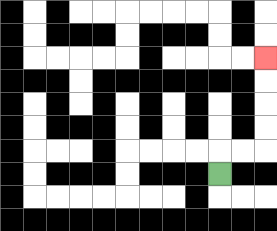{'start': '[9, 7]', 'end': '[11, 2]', 'path_directions': 'U,R,R,U,U,U,U', 'path_coordinates': '[[9, 7], [9, 6], [10, 6], [11, 6], [11, 5], [11, 4], [11, 3], [11, 2]]'}